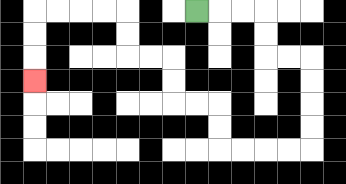{'start': '[8, 0]', 'end': '[1, 3]', 'path_directions': 'R,R,R,D,D,R,R,D,D,D,D,L,L,L,L,U,U,L,L,U,U,L,L,U,U,L,L,L,L,D,D,D', 'path_coordinates': '[[8, 0], [9, 0], [10, 0], [11, 0], [11, 1], [11, 2], [12, 2], [13, 2], [13, 3], [13, 4], [13, 5], [13, 6], [12, 6], [11, 6], [10, 6], [9, 6], [9, 5], [9, 4], [8, 4], [7, 4], [7, 3], [7, 2], [6, 2], [5, 2], [5, 1], [5, 0], [4, 0], [3, 0], [2, 0], [1, 0], [1, 1], [1, 2], [1, 3]]'}